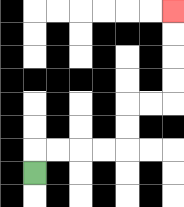{'start': '[1, 7]', 'end': '[7, 0]', 'path_directions': 'U,R,R,R,R,U,U,R,R,U,U,U,U', 'path_coordinates': '[[1, 7], [1, 6], [2, 6], [3, 6], [4, 6], [5, 6], [5, 5], [5, 4], [6, 4], [7, 4], [7, 3], [7, 2], [7, 1], [7, 0]]'}